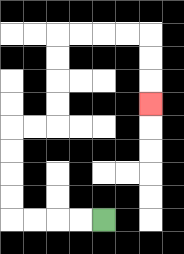{'start': '[4, 9]', 'end': '[6, 4]', 'path_directions': 'L,L,L,L,U,U,U,U,R,R,U,U,U,U,R,R,R,R,D,D,D', 'path_coordinates': '[[4, 9], [3, 9], [2, 9], [1, 9], [0, 9], [0, 8], [0, 7], [0, 6], [0, 5], [1, 5], [2, 5], [2, 4], [2, 3], [2, 2], [2, 1], [3, 1], [4, 1], [5, 1], [6, 1], [6, 2], [6, 3], [6, 4]]'}